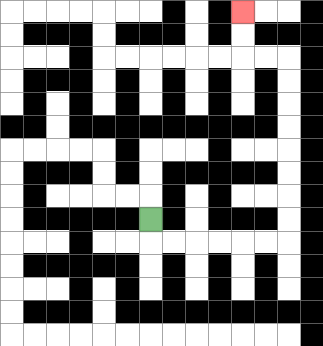{'start': '[6, 9]', 'end': '[10, 0]', 'path_directions': 'D,R,R,R,R,R,R,U,U,U,U,U,U,U,U,L,L,U,U', 'path_coordinates': '[[6, 9], [6, 10], [7, 10], [8, 10], [9, 10], [10, 10], [11, 10], [12, 10], [12, 9], [12, 8], [12, 7], [12, 6], [12, 5], [12, 4], [12, 3], [12, 2], [11, 2], [10, 2], [10, 1], [10, 0]]'}